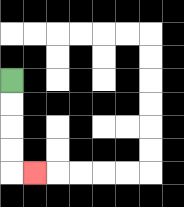{'start': '[0, 3]', 'end': '[1, 7]', 'path_directions': 'D,D,D,D,R', 'path_coordinates': '[[0, 3], [0, 4], [0, 5], [0, 6], [0, 7], [1, 7]]'}